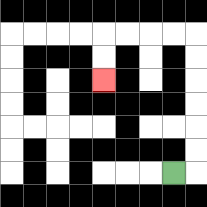{'start': '[7, 7]', 'end': '[4, 3]', 'path_directions': 'R,U,U,U,U,U,U,L,L,L,L,D,D', 'path_coordinates': '[[7, 7], [8, 7], [8, 6], [8, 5], [8, 4], [8, 3], [8, 2], [8, 1], [7, 1], [6, 1], [5, 1], [4, 1], [4, 2], [4, 3]]'}